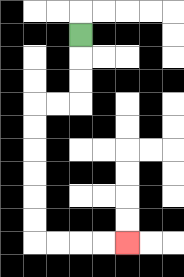{'start': '[3, 1]', 'end': '[5, 10]', 'path_directions': 'D,D,D,L,L,D,D,D,D,D,D,R,R,R,R', 'path_coordinates': '[[3, 1], [3, 2], [3, 3], [3, 4], [2, 4], [1, 4], [1, 5], [1, 6], [1, 7], [1, 8], [1, 9], [1, 10], [2, 10], [3, 10], [4, 10], [5, 10]]'}